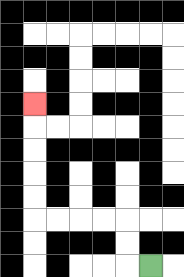{'start': '[6, 11]', 'end': '[1, 4]', 'path_directions': 'L,U,U,L,L,L,L,U,U,U,U,U', 'path_coordinates': '[[6, 11], [5, 11], [5, 10], [5, 9], [4, 9], [3, 9], [2, 9], [1, 9], [1, 8], [1, 7], [1, 6], [1, 5], [1, 4]]'}